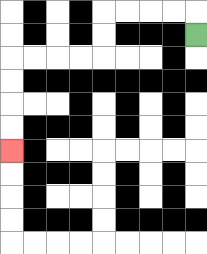{'start': '[8, 1]', 'end': '[0, 6]', 'path_directions': 'U,L,L,L,L,D,D,L,L,L,L,D,D,D,D', 'path_coordinates': '[[8, 1], [8, 0], [7, 0], [6, 0], [5, 0], [4, 0], [4, 1], [4, 2], [3, 2], [2, 2], [1, 2], [0, 2], [0, 3], [0, 4], [0, 5], [0, 6]]'}